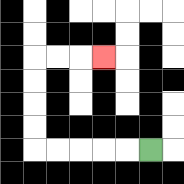{'start': '[6, 6]', 'end': '[4, 2]', 'path_directions': 'L,L,L,L,L,U,U,U,U,R,R,R', 'path_coordinates': '[[6, 6], [5, 6], [4, 6], [3, 6], [2, 6], [1, 6], [1, 5], [1, 4], [1, 3], [1, 2], [2, 2], [3, 2], [4, 2]]'}